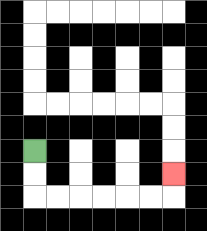{'start': '[1, 6]', 'end': '[7, 7]', 'path_directions': 'D,D,R,R,R,R,R,R,U', 'path_coordinates': '[[1, 6], [1, 7], [1, 8], [2, 8], [3, 8], [4, 8], [5, 8], [6, 8], [7, 8], [7, 7]]'}